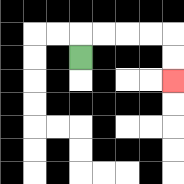{'start': '[3, 2]', 'end': '[7, 3]', 'path_directions': 'U,R,R,R,R,D,D', 'path_coordinates': '[[3, 2], [3, 1], [4, 1], [5, 1], [6, 1], [7, 1], [7, 2], [7, 3]]'}